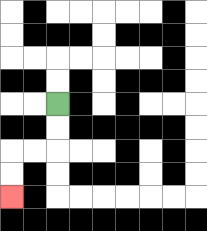{'start': '[2, 4]', 'end': '[0, 8]', 'path_directions': 'D,D,L,L,D,D', 'path_coordinates': '[[2, 4], [2, 5], [2, 6], [1, 6], [0, 6], [0, 7], [0, 8]]'}